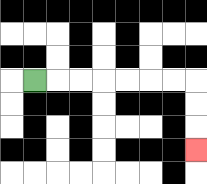{'start': '[1, 3]', 'end': '[8, 6]', 'path_directions': 'R,R,R,R,R,R,R,D,D,D', 'path_coordinates': '[[1, 3], [2, 3], [3, 3], [4, 3], [5, 3], [6, 3], [7, 3], [8, 3], [8, 4], [8, 5], [8, 6]]'}